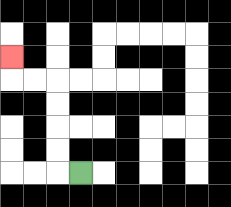{'start': '[3, 7]', 'end': '[0, 2]', 'path_directions': 'L,U,U,U,U,L,L,U', 'path_coordinates': '[[3, 7], [2, 7], [2, 6], [2, 5], [2, 4], [2, 3], [1, 3], [0, 3], [0, 2]]'}